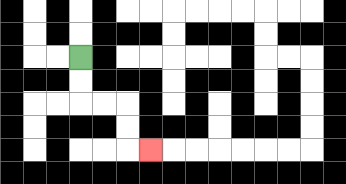{'start': '[3, 2]', 'end': '[6, 6]', 'path_directions': 'D,D,R,R,D,D,R', 'path_coordinates': '[[3, 2], [3, 3], [3, 4], [4, 4], [5, 4], [5, 5], [5, 6], [6, 6]]'}